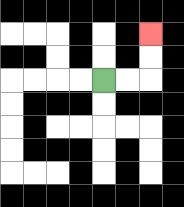{'start': '[4, 3]', 'end': '[6, 1]', 'path_directions': 'R,R,U,U', 'path_coordinates': '[[4, 3], [5, 3], [6, 3], [6, 2], [6, 1]]'}